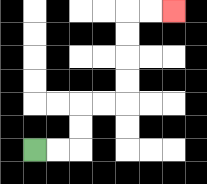{'start': '[1, 6]', 'end': '[7, 0]', 'path_directions': 'R,R,U,U,R,R,U,U,U,U,R,R', 'path_coordinates': '[[1, 6], [2, 6], [3, 6], [3, 5], [3, 4], [4, 4], [5, 4], [5, 3], [5, 2], [5, 1], [5, 0], [6, 0], [7, 0]]'}